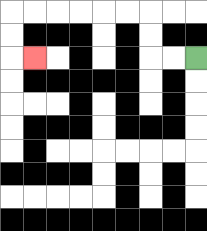{'start': '[8, 2]', 'end': '[1, 2]', 'path_directions': 'L,L,U,U,L,L,L,L,L,L,D,D,R', 'path_coordinates': '[[8, 2], [7, 2], [6, 2], [6, 1], [6, 0], [5, 0], [4, 0], [3, 0], [2, 0], [1, 0], [0, 0], [0, 1], [0, 2], [1, 2]]'}